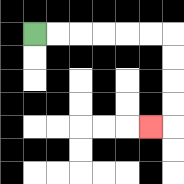{'start': '[1, 1]', 'end': '[6, 5]', 'path_directions': 'R,R,R,R,R,R,D,D,D,D,L', 'path_coordinates': '[[1, 1], [2, 1], [3, 1], [4, 1], [5, 1], [6, 1], [7, 1], [7, 2], [7, 3], [7, 4], [7, 5], [6, 5]]'}